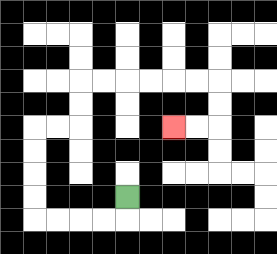{'start': '[5, 8]', 'end': '[7, 5]', 'path_directions': 'D,L,L,L,L,U,U,U,U,R,R,U,U,R,R,R,R,R,R,D,D,L,L', 'path_coordinates': '[[5, 8], [5, 9], [4, 9], [3, 9], [2, 9], [1, 9], [1, 8], [1, 7], [1, 6], [1, 5], [2, 5], [3, 5], [3, 4], [3, 3], [4, 3], [5, 3], [6, 3], [7, 3], [8, 3], [9, 3], [9, 4], [9, 5], [8, 5], [7, 5]]'}